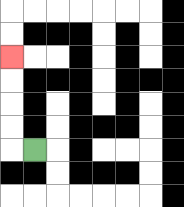{'start': '[1, 6]', 'end': '[0, 2]', 'path_directions': 'L,U,U,U,U', 'path_coordinates': '[[1, 6], [0, 6], [0, 5], [0, 4], [0, 3], [0, 2]]'}